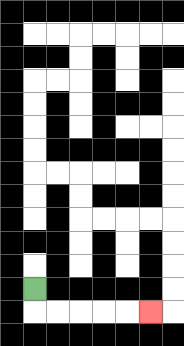{'start': '[1, 12]', 'end': '[6, 13]', 'path_directions': 'D,R,R,R,R,R', 'path_coordinates': '[[1, 12], [1, 13], [2, 13], [3, 13], [4, 13], [5, 13], [6, 13]]'}